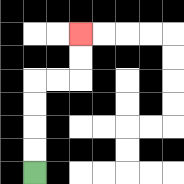{'start': '[1, 7]', 'end': '[3, 1]', 'path_directions': 'U,U,U,U,R,R,U,U', 'path_coordinates': '[[1, 7], [1, 6], [1, 5], [1, 4], [1, 3], [2, 3], [3, 3], [3, 2], [3, 1]]'}